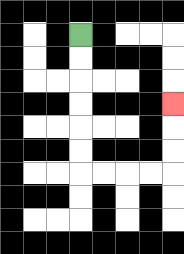{'start': '[3, 1]', 'end': '[7, 4]', 'path_directions': 'D,D,D,D,D,D,R,R,R,R,U,U,U', 'path_coordinates': '[[3, 1], [3, 2], [3, 3], [3, 4], [3, 5], [3, 6], [3, 7], [4, 7], [5, 7], [6, 7], [7, 7], [7, 6], [7, 5], [7, 4]]'}